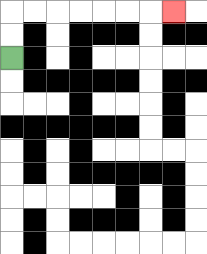{'start': '[0, 2]', 'end': '[7, 0]', 'path_directions': 'U,U,R,R,R,R,R,R,R', 'path_coordinates': '[[0, 2], [0, 1], [0, 0], [1, 0], [2, 0], [3, 0], [4, 0], [5, 0], [6, 0], [7, 0]]'}